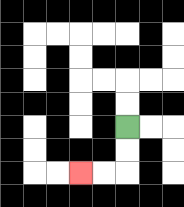{'start': '[5, 5]', 'end': '[3, 7]', 'path_directions': 'D,D,L,L', 'path_coordinates': '[[5, 5], [5, 6], [5, 7], [4, 7], [3, 7]]'}